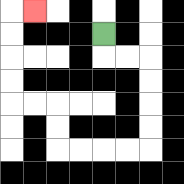{'start': '[4, 1]', 'end': '[1, 0]', 'path_directions': 'D,R,R,D,D,D,D,L,L,L,L,U,U,L,L,U,U,U,U,R', 'path_coordinates': '[[4, 1], [4, 2], [5, 2], [6, 2], [6, 3], [6, 4], [6, 5], [6, 6], [5, 6], [4, 6], [3, 6], [2, 6], [2, 5], [2, 4], [1, 4], [0, 4], [0, 3], [0, 2], [0, 1], [0, 0], [1, 0]]'}